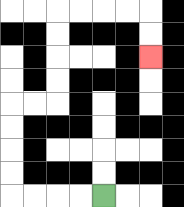{'start': '[4, 8]', 'end': '[6, 2]', 'path_directions': 'L,L,L,L,U,U,U,U,R,R,U,U,U,U,R,R,R,R,D,D', 'path_coordinates': '[[4, 8], [3, 8], [2, 8], [1, 8], [0, 8], [0, 7], [0, 6], [0, 5], [0, 4], [1, 4], [2, 4], [2, 3], [2, 2], [2, 1], [2, 0], [3, 0], [4, 0], [5, 0], [6, 0], [6, 1], [6, 2]]'}